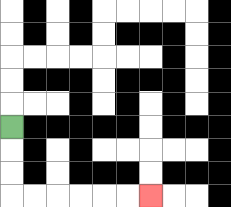{'start': '[0, 5]', 'end': '[6, 8]', 'path_directions': 'D,D,D,R,R,R,R,R,R', 'path_coordinates': '[[0, 5], [0, 6], [0, 7], [0, 8], [1, 8], [2, 8], [3, 8], [4, 8], [5, 8], [6, 8]]'}